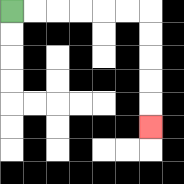{'start': '[0, 0]', 'end': '[6, 5]', 'path_directions': 'R,R,R,R,R,R,D,D,D,D,D', 'path_coordinates': '[[0, 0], [1, 0], [2, 0], [3, 0], [4, 0], [5, 0], [6, 0], [6, 1], [6, 2], [6, 3], [6, 4], [6, 5]]'}